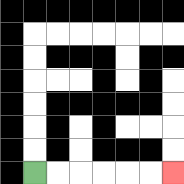{'start': '[1, 7]', 'end': '[7, 7]', 'path_directions': 'R,R,R,R,R,R', 'path_coordinates': '[[1, 7], [2, 7], [3, 7], [4, 7], [5, 7], [6, 7], [7, 7]]'}